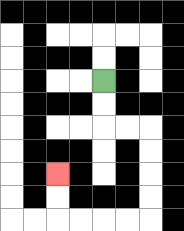{'start': '[4, 3]', 'end': '[2, 7]', 'path_directions': 'D,D,R,R,D,D,D,D,L,L,L,L,U,U', 'path_coordinates': '[[4, 3], [4, 4], [4, 5], [5, 5], [6, 5], [6, 6], [6, 7], [6, 8], [6, 9], [5, 9], [4, 9], [3, 9], [2, 9], [2, 8], [2, 7]]'}